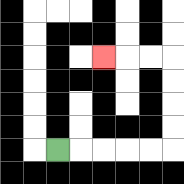{'start': '[2, 6]', 'end': '[4, 2]', 'path_directions': 'R,R,R,R,R,U,U,U,U,L,L,L', 'path_coordinates': '[[2, 6], [3, 6], [4, 6], [5, 6], [6, 6], [7, 6], [7, 5], [7, 4], [7, 3], [7, 2], [6, 2], [5, 2], [4, 2]]'}